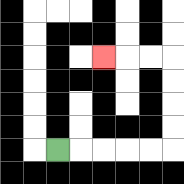{'start': '[2, 6]', 'end': '[4, 2]', 'path_directions': 'R,R,R,R,R,U,U,U,U,L,L,L', 'path_coordinates': '[[2, 6], [3, 6], [4, 6], [5, 6], [6, 6], [7, 6], [7, 5], [7, 4], [7, 3], [7, 2], [6, 2], [5, 2], [4, 2]]'}